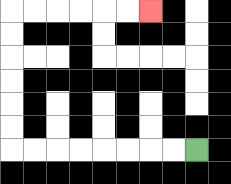{'start': '[8, 6]', 'end': '[6, 0]', 'path_directions': 'L,L,L,L,L,L,L,L,U,U,U,U,U,U,R,R,R,R,R,R', 'path_coordinates': '[[8, 6], [7, 6], [6, 6], [5, 6], [4, 6], [3, 6], [2, 6], [1, 6], [0, 6], [0, 5], [0, 4], [0, 3], [0, 2], [0, 1], [0, 0], [1, 0], [2, 0], [3, 0], [4, 0], [5, 0], [6, 0]]'}